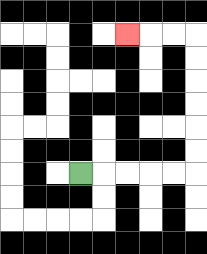{'start': '[3, 7]', 'end': '[5, 1]', 'path_directions': 'R,R,R,R,R,U,U,U,U,U,U,L,L,L', 'path_coordinates': '[[3, 7], [4, 7], [5, 7], [6, 7], [7, 7], [8, 7], [8, 6], [8, 5], [8, 4], [8, 3], [8, 2], [8, 1], [7, 1], [6, 1], [5, 1]]'}